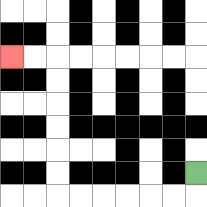{'start': '[8, 7]', 'end': '[0, 2]', 'path_directions': 'D,L,L,L,L,L,L,U,U,U,U,U,U,L,L', 'path_coordinates': '[[8, 7], [8, 8], [7, 8], [6, 8], [5, 8], [4, 8], [3, 8], [2, 8], [2, 7], [2, 6], [2, 5], [2, 4], [2, 3], [2, 2], [1, 2], [0, 2]]'}